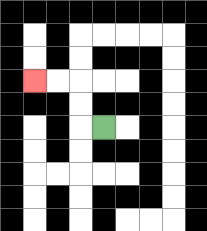{'start': '[4, 5]', 'end': '[1, 3]', 'path_directions': 'L,U,U,L,L', 'path_coordinates': '[[4, 5], [3, 5], [3, 4], [3, 3], [2, 3], [1, 3]]'}